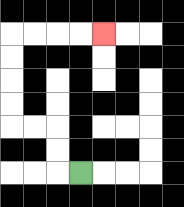{'start': '[3, 7]', 'end': '[4, 1]', 'path_directions': 'L,U,U,L,L,U,U,U,U,R,R,R,R', 'path_coordinates': '[[3, 7], [2, 7], [2, 6], [2, 5], [1, 5], [0, 5], [0, 4], [0, 3], [0, 2], [0, 1], [1, 1], [2, 1], [3, 1], [4, 1]]'}